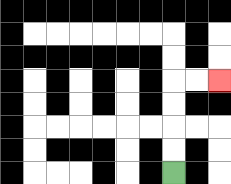{'start': '[7, 7]', 'end': '[9, 3]', 'path_directions': 'U,U,U,U,R,R', 'path_coordinates': '[[7, 7], [7, 6], [7, 5], [7, 4], [7, 3], [8, 3], [9, 3]]'}